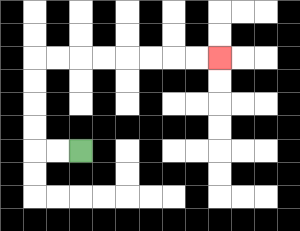{'start': '[3, 6]', 'end': '[9, 2]', 'path_directions': 'L,L,U,U,U,U,R,R,R,R,R,R,R,R', 'path_coordinates': '[[3, 6], [2, 6], [1, 6], [1, 5], [1, 4], [1, 3], [1, 2], [2, 2], [3, 2], [4, 2], [5, 2], [6, 2], [7, 2], [8, 2], [9, 2]]'}